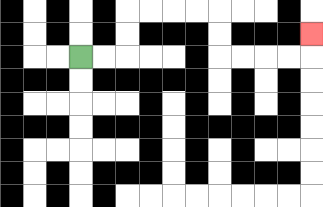{'start': '[3, 2]', 'end': '[13, 1]', 'path_directions': 'R,R,U,U,R,R,R,R,D,D,R,R,R,R,U', 'path_coordinates': '[[3, 2], [4, 2], [5, 2], [5, 1], [5, 0], [6, 0], [7, 0], [8, 0], [9, 0], [9, 1], [9, 2], [10, 2], [11, 2], [12, 2], [13, 2], [13, 1]]'}